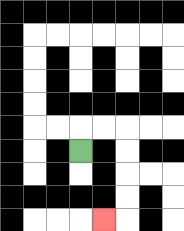{'start': '[3, 6]', 'end': '[4, 9]', 'path_directions': 'U,R,R,D,D,D,D,L', 'path_coordinates': '[[3, 6], [3, 5], [4, 5], [5, 5], [5, 6], [5, 7], [5, 8], [5, 9], [4, 9]]'}